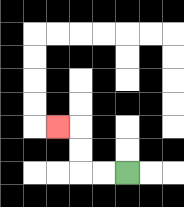{'start': '[5, 7]', 'end': '[2, 5]', 'path_directions': 'L,L,U,U,L', 'path_coordinates': '[[5, 7], [4, 7], [3, 7], [3, 6], [3, 5], [2, 5]]'}